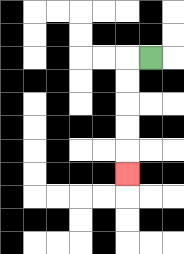{'start': '[6, 2]', 'end': '[5, 7]', 'path_directions': 'L,D,D,D,D,D', 'path_coordinates': '[[6, 2], [5, 2], [5, 3], [5, 4], [5, 5], [5, 6], [5, 7]]'}